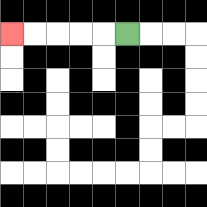{'start': '[5, 1]', 'end': '[0, 1]', 'path_directions': 'L,L,L,L,L', 'path_coordinates': '[[5, 1], [4, 1], [3, 1], [2, 1], [1, 1], [0, 1]]'}